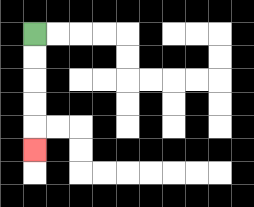{'start': '[1, 1]', 'end': '[1, 6]', 'path_directions': 'D,D,D,D,D', 'path_coordinates': '[[1, 1], [1, 2], [1, 3], [1, 4], [1, 5], [1, 6]]'}